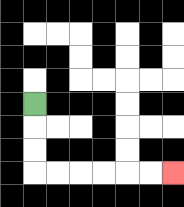{'start': '[1, 4]', 'end': '[7, 7]', 'path_directions': 'D,D,D,R,R,R,R,R,R', 'path_coordinates': '[[1, 4], [1, 5], [1, 6], [1, 7], [2, 7], [3, 7], [4, 7], [5, 7], [6, 7], [7, 7]]'}